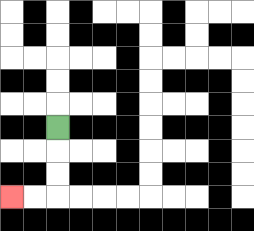{'start': '[2, 5]', 'end': '[0, 8]', 'path_directions': 'D,D,D,L,L', 'path_coordinates': '[[2, 5], [2, 6], [2, 7], [2, 8], [1, 8], [0, 8]]'}